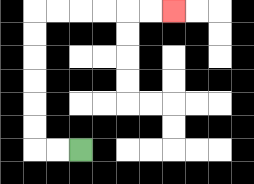{'start': '[3, 6]', 'end': '[7, 0]', 'path_directions': 'L,L,U,U,U,U,U,U,R,R,R,R,R,R', 'path_coordinates': '[[3, 6], [2, 6], [1, 6], [1, 5], [1, 4], [1, 3], [1, 2], [1, 1], [1, 0], [2, 0], [3, 0], [4, 0], [5, 0], [6, 0], [7, 0]]'}